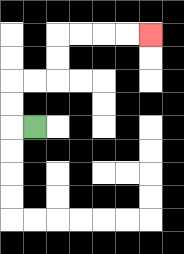{'start': '[1, 5]', 'end': '[6, 1]', 'path_directions': 'L,U,U,R,R,U,U,R,R,R,R', 'path_coordinates': '[[1, 5], [0, 5], [0, 4], [0, 3], [1, 3], [2, 3], [2, 2], [2, 1], [3, 1], [4, 1], [5, 1], [6, 1]]'}